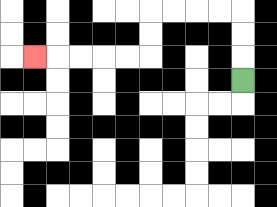{'start': '[10, 3]', 'end': '[1, 2]', 'path_directions': 'U,U,U,L,L,L,L,D,D,L,L,L,L,L', 'path_coordinates': '[[10, 3], [10, 2], [10, 1], [10, 0], [9, 0], [8, 0], [7, 0], [6, 0], [6, 1], [6, 2], [5, 2], [4, 2], [3, 2], [2, 2], [1, 2]]'}